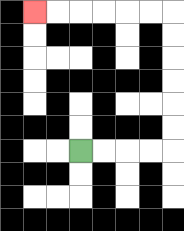{'start': '[3, 6]', 'end': '[1, 0]', 'path_directions': 'R,R,R,R,U,U,U,U,U,U,L,L,L,L,L,L', 'path_coordinates': '[[3, 6], [4, 6], [5, 6], [6, 6], [7, 6], [7, 5], [7, 4], [7, 3], [7, 2], [7, 1], [7, 0], [6, 0], [5, 0], [4, 0], [3, 0], [2, 0], [1, 0]]'}